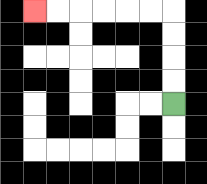{'start': '[7, 4]', 'end': '[1, 0]', 'path_directions': 'U,U,U,U,L,L,L,L,L,L', 'path_coordinates': '[[7, 4], [7, 3], [7, 2], [7, 1], [7, 0], [6, 0], [5, 0], [4, 0], [3, 0], [2, 0], [1, 0]]'}